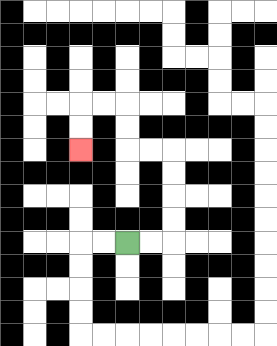{'start': '[5, 10]', 'end': '[3, 6]', 'path_directions': 'R,R,U,U,U,U,L,L,U,U,L,L,D,D', 'path_coordinates': '[[5, 10], [6, 10], [7, 10], [7, 9], [7, 8], [7, 7], [7, 6], [6, 6], [5, 6], [5, 5], [5, 4], [4, 4], [3, 4], [3, 5], [3, 6]]'}